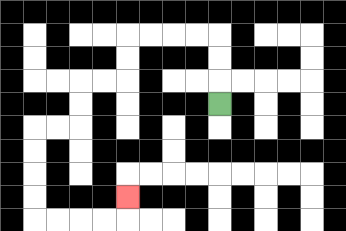{'start': '[9, 4]', 'end': '[5, 8]', 'path_directions': 'U,U,U,L,L,L,L,D,D,L,L,D,D,L,L,D,D,D,D,R,R,R,R,U', 'path_coordinates': '[[9, 4], [9, 3], [9, 2], [9, 1], [8, 1], [7, 1], [6, 1], [5, 1], [5, 2], [5, 3], [4, 3], [3, 3], [3, 4], [3, 5], [2, 5], [1, 5], [1, 6], [1, 7], [1, 8], [1, 9], [2, 9], [3, 9], [4, 9], [5, 9], [5, 8]]'}